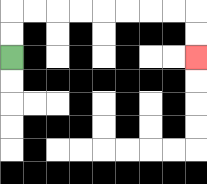{'start': '[0, 2]', 'end': '[8, 2]', 'path_directions': 'U,U,R,R,R,R,R,R,R,R,D,D', 'path_coordinates': '[[0, 2], [0, 1], [0, 0], [1, 0], [2, 0], [3, 0], [4, 0], [5, 0], [6, 0], [7, 0], [8, 0], [8, 1], [8, 2]]'}